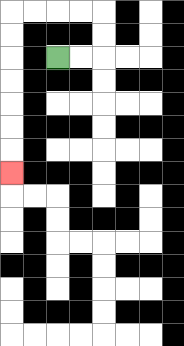{'start': '[2, 2]', 'end': '[0, 7]', 'path_directions': 'R,R,U,U,L,L,L,L,D,D,D,D,D,D,D', 'path_coordinates': '[[2, 2], [3, 2], [4, 2], [4, 1], [4, 0], [3, 0], [2, 0], [1, 0], [0, 0], [0, 1], [0, 2], [0, 3], [0, 4], [0, 5], [0, 6], [0, 7]]'}